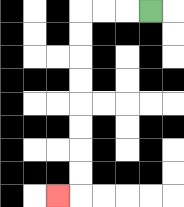{'start': '[6, 0]', 'end': '[2, 8]', 'path_directions': 'L,L,L,D,D,D,D,D,D,D,D,L', 'path_coordinates': '[[6, 0], [5, 0], [4, 0], [3, 0], [3, 1], [3, 2], [3, 3], [3, 4], [3, 5], [3, 6], [3, 7], [3, 8], [2, 8]]'}